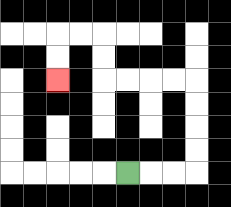{'start': '[5, 7]', 'end': '[2, 3]', 'path_directions': 'R,R,R,U,U,U,U,L,L,L,L,U,U,L,L,D,D', 'path_coordinates': '[[5, 7], [6, 7], [7, 7], [8, 7], [8, 6], [8, 5], [8, 4], [8, 3], [7, 3], [6, 3], [5, 3], [4, 3], [4, 2], [4, 1], [3, 1], [2, 1], [2, 2], [2, 3]]'}